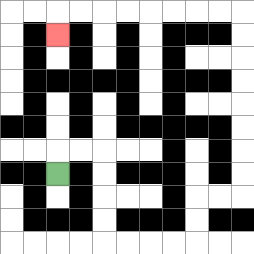{'start': '[2, 7]', 'end': '[2, 1]', 'path_directions': 'U,R,R,D,D,D,D,R,R,R,R,U,U,R,R,U,U,U,U,U,U,U,U,L,L,L,L,L,L,L,L,D', 'path_coordinates': '[[2, 7], [2, 6], [3, 6], [4, 6], [4, 7], [4, 8], [4, 9], [4, 10], [5, 10], [6, 10], [7, 10], [8, 10], [8, 9], [8, 8], [9, 8], [10, 8], [10, 7], [10, 6], [10, 5], [10, 4], [10, 3], [10, 2], [10, 1], [10, 0], [9, 0], [8, 0], [7, 0], [6, 0], [5, 0], [4, 0], [3, 0], [2, 0], [2, 1]]'}